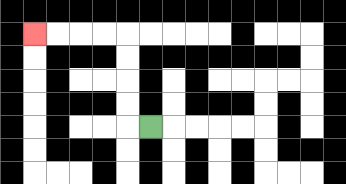{'start': '[6, 5]', 'end': '[1, 1]', 'path_directions': 'L,U,U,U,U,L,L,L,L', 'path_coordinates': '[[6, 5], [5, 5], [5, 4], [5, 3], [5, 2], [5, 1], [4, 1], [3, 1], [2, 1], [1, 1]]'}